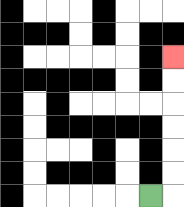{'start': '[6, 8]', 'end': '[7, 2]', 'path_directions': 'R,U,U,U,U,U,U', 'path_coordinates': '[[6, 8], [7, 8], [7, 7], [7, 6], [7, 5], [7, 4], [7, 3], [7, 2]]'}